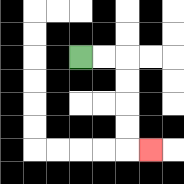{'start': '[3, 2]', 'end': '[6, 6]', 'path_directions': 'R,R,D,D,D,D,R', 'path_coordinates': '[[3, 2], [4, 2], [5, 2], [5, 3], [5, 4], [5, 5], [5, 6], [6, 6]]'}